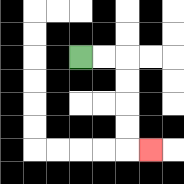{'start': '[3, 2]', 'end': '[6, 6]', 'path_directions': 'R,R,D,D,D,D,R', 'path_coordinates': '[[3, 2], [4, 2], [5, 2], [5, 3], [5, 4], [5, 5], [5, 6], [6, 6]]'}